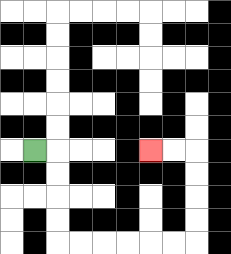{'start': '[1, 6]', 'end': '[6, 6]', 'path_directions': 'R,D,D,D,D,R,R,R,R,R,R,U,U,U,U,L,L', 'path_coordinates': '[[1, 6], [2, 6], [2, 7], [2, 8], [2, 9], [2, 10], [3, 10], [4, 10], [5, 10], [6, 10], [7, 10], [8, 10], [8, 9], [8, 8], [8, 7], [8, 6], [7, 6], [6, 6]]'}